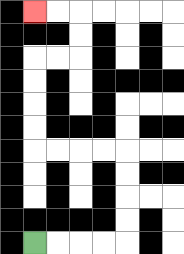{'start': '[1, 10]', 'end': '[1, 0]', 'path_directions': 'R,R,R,R,U,U,U,U,L,L,L,L,U,U,U,U,R,R,U,U,L,L', 'path_coordinates': '[[1, 10], [2, 10], [3, 10], [4, 10], [5, 10], [5, 9], [5, 8], [5, 7], [5, 6], [4, 6], [3, 6], [2, 6], [1, 6], [1, 5], [1, 4], [1, 3], [1, 2], [2, 2], [3, 2], [3, 1], [3, 0], [2, 0], [1, 0]]'}